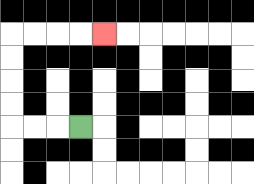{'start': '[3, 5]', 'end': '[4, 1]', 'path_directions': 'L,L,L,U,U,U,U,R,R,R,R', 'path_coordinates': '[[3, 5], [2, 5], [1, 5], [0, 5], [0, 4], [0, 3], [0, 2], [0, 1], [1, 1], [2, 1], [3, 1], [4, 1]]'}